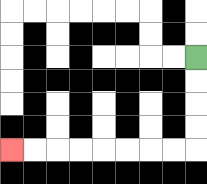{'start': '[8, 2]', 'end': '[0, 6]', 'path_directions': 'D,D,D,D,L,L,L,L,L,L,L,L', 'path_coordinates': '[[8, 2], [8, 3], [8, 4], [8, 5], [8, 6], [7, 6], [6, 6], [5, 6], [4, 6], [3, 6], [2, 6], [1, 6], [0, 6]]'}